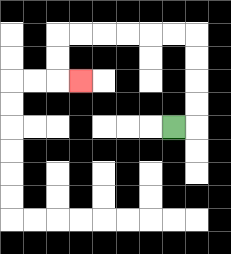{'start': '[7, 5]', 'end': '[3, 3]', 'path_directions': 'R,U,U,U,U,L,L,L,L,L,L,D,D,R', 'path_coordinates': '[[7, 5], [8, 5], [8, 4], [8, 3], [8, 2], [8, 1], [7, 1], [6, 1], [5, 1], [4, 1], [3, 1], [2, 1], [2, 2], [2, 3], [3, 3]]'}